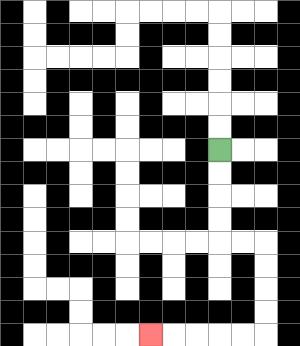{'start': '[9, 6]', 'end': '[6, 14]', 'path_directions': 'D,D,D,D,R,R,D,D,D,D,L,L,L,L,L', 'path_coordinates': '[[9, 6], [9, 7], [9, 8], [9, 9], [9, 10], [10, 10], [11, 10], [11, 11], [11, 12], [11, 13], [11, 14], [10, 14], [9, 14], [8, 14], [7, 14], [6, 14]]'}